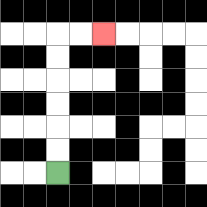{'start': '[2, 7]', 'end': '[4, 1]', 'path_directions': 'U,U,U,U,U,U,R,R', 'path_coordinates': '[[2, 7], [2, 6], [2, 5], [2, 4], [2, 3], [2, 2], [2, 1], [3, 1], [4, 1]]'}